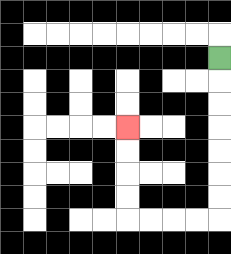{'start': '[9, 2]', 'end': '[5, 5]', 'path_directions': 'D,D,D,D,D,D,D,L,L,L,L,U,U,U,U', 'path_coordinates': '[[9, 2], [9, 3], [9, 4], [9, 5], [9, 6], [9, 7], [9, 8], [9, 9], [8, 9], [7, 9], [6, 9], [5, 9], [5, 8], [5, 7], [5, 6], [5, 5]]'}